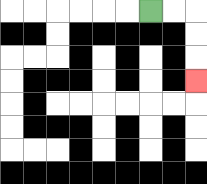{'start': '[6, 0]', 'end': '[8, 3]', 'path_directions': 'R,R,D,D,D', 'path_coordinates': '[[6, 0], [7, 0], [8, 0], [8, 1], [8, 2], [8, 3]]'}